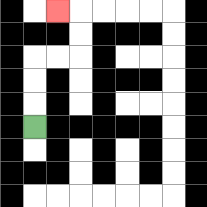{'start': '[1, 5]', 'end': '[2, 0]', 'path_directions': 'U,U,U,R,R,U,U,L', 'path_coordinates': '[[1, 5], [1, 4], [1, 3], [1, 2], [2, 2], [3, 2], [3, 1], [3, 0], [2, 0]]'}